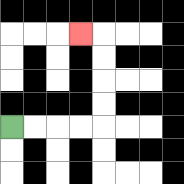{'start': '[0, 5]', 'end': '[3, 1]', 'path_directions': 'R,R,R,R,U,U,U,U,L', 'path_coordinates': '[[0, 5], [1, 5], [2, 5], [3, 5], [4, 5], [4, 4], [4, 3], [4, 2], [4, 1], [3, 1]]'}